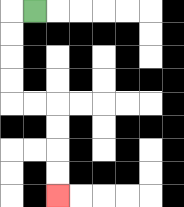{'start': '[1, 0]', 'end': '[2, 8]', 'path_directions': 'L,D,D,D,D,R,R,D,D,D,D', 'path_coordinates': '[[1, 0], [0, 0], [0, 1], [0, 2], [0, 3], [0, 4], [1, 4], [2, 4], [2, 5], [2, 6], [2, 7], [2, 8]]'}